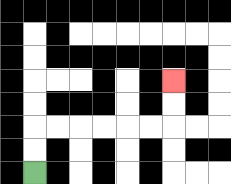{'start': '[1, 7]', 'end': '[7, 3]', 'path_directions': 'U,U,R,R,R,R,R,R,U,U', 'path_coordinates': '[[1, 7], [1, 6], [1, 5], [2, 5], [3, 5], [4, 5], [5, 5], [6, 5], [7, 5], [7, 4], [7, 3]]'}